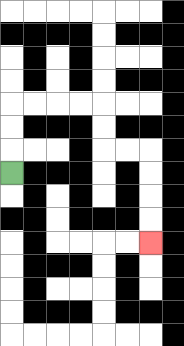{'start': '[0, 7]', 'end': '[6, 10]', 'path_directions': 'U,U,U,R,R,R,R,D,D,R,R,D,D,D,D', 'path_coordinates': '[[0, 7], [0, 6], [0, 5], [0, 4], [1, 4], [2, 4], [3, 4], [4, 4], [4, 5], [4, 6], [5, 6], [6, 6], [6, 7], [6, 8], [6, 9], [6, 10]]'}